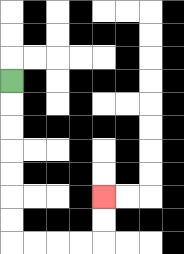{'start': '[0, 3]', 'end': '[4, 8]', 'path_directions': 'D,D,D,D,D,D,D,R,R,R,R,U,U', 'path_coordinates': '[[0, 3], [0, 4], [0, 5], [0, 6], [0, 7], [0, 8], [0, 9], [0, 10], [1, 10], [2, 10], [3, 10], [4, 10], [4, 9], [4, 8]]'}